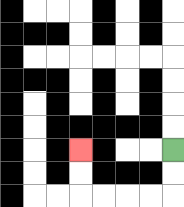{'start': '[7, 6]', 'end': '[3, 6]', 'path_directions': 'D,D,L,L,L,L,U,U', 'path_coordinates': '[[7, 6], [7, 7], [7, 8], [6, 8], [5, 8], [4, 8], [3, 8], [3, 7], [3, 6]]'}